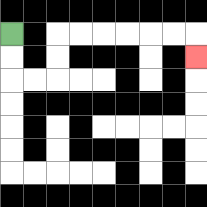{'start': '[0, 1]', 'end': '[8, 2]', 'path_directions': 'D,D,R,R,U,U,R,R,R,R,R,R,D', 'path_coordinates': '[[0, 1], [0, 2], [0, 3], [1, 3], [2, 3], [2, 2], [2, 1], [3, 1], [4, 1], [5, 1], [6, 1], [7, 1], [8, 1], [8, 2]]'}